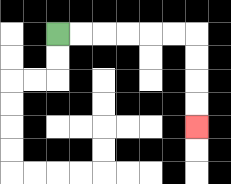{'start': '[2, 1]', 'end': '[8, 5]', 'path_directions': 'R,R,R,R,R,R,D,D,D,D', 'path_coordinates': '[[2, 1], [3, 1], [4, 1], [5, 1], [6, 1], [7, 1], [8, 1], [8, 2], [8, 3], [8, 4], [8, 5]]'}